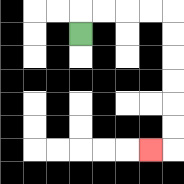{'start': '[3, 1]', 'end': '[6, 6]', 'path_directions': 'U,R,R,R,R,D,D,D,D,D,D,L', 'path_coordinates': '[[3, 1], [3, 0], [4, 0], [5, 0], [6, 0], [7, 0], [7, 1], [7, 2], [7, 3], [7, 4], [7, 5], [7, 6], [6, 6]]'}